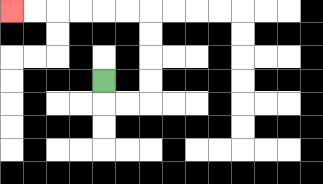{'start': '[4, 3]', 'end': '[0, 0]', 'path_directions': 'D,R,R,U,U,U,U,L,L,L,L,L,L', 'path_coordinates': '[[4, 3], [4, 4], [5, 4], [6, 4], [6, 3], [6, 2], [6, 1], [6, 0], [5, 0], [4, 0], [3, 0], [2, 0], [1, 0], [0, 0]]'}